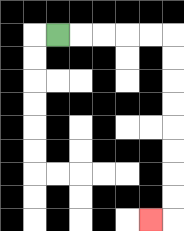{'start': '[2, 1]', 'end': '[6, 9]', 'path_directions': 'R,R,R,R,R,D,D,D,D,D,D,D,D,L', 'path_coordinates': '[[2, 1], [3, 1], [4, 1], [5, 1], [6, 1], [7, 1], [7, 2], [7, 3], [7, 4], [7, 5], [7, 6], [7, 7], [7, 8], [7, 9], [6, 9]]'}